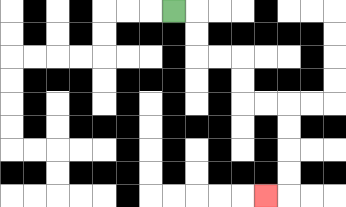{'start': '[7, 0]', 'end': '[11, 8]', 'path_directions': 'R,D,D,R,R,D,D,R,R,D,D,D,D,L', 'path_coordinates': '[[7, 0], [8, 0], [8, 1], [8, 2], [9, 2], [10, 2], [10, 3], [10, 4], [11, 4], [12, 4], [12, 5], [12, 6], [12, 7], [12, 8], [11, 8]]'}